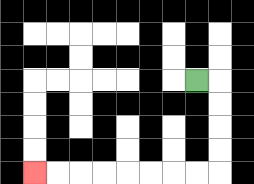{'start': '[8, 3]', 'end': '[1, 7]', 'path_directions': 'R,D,D,D,D,L,L,L,L,L,L,L,L', 'path_coordinates': '[[8, 3], [9, 3], [9, 4], [9, 5], [9, 6], [9, 7], [8, 7], [7, 7], [6, 7], [5, 7], [4, 7], [3, 7], [2, 7], [1, 7]]'}